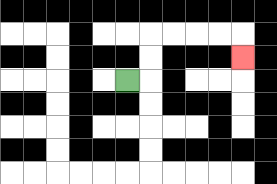{'start': '[5, 3]', 'end': '[10, 2]', 'path_directions': 'R,U,U,R,R,R,R,D', 'path_coordinates': '[[5, 3], [6, 3], [6, 2], [6, 1], [7, 1], [8, 1], [9, 1], [10, 1], [10, 2]]'}